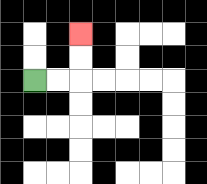{'start': '[1, 3]', 'end': '[3, 1]', 'path_directions': 'R,R,U,U', 'path_coordinates': '[[1, 3], [2, 3], [3, 3], [3, 2], [3, 1]]'}